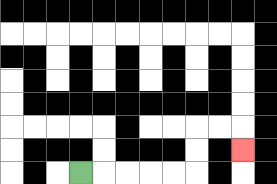{'start': '[3, 7]', 'end': '[10, 6]', 'path_directions': 'R,R,R,R,R,U,U,R,R,D', 'path_coordinates': '[[3, 7], [4, 7], [5, 7], [6, 7], [7, 7], [8, 7], [8, 6], [8, 5], [9, 5], [10, 5], [10, 6]]'}